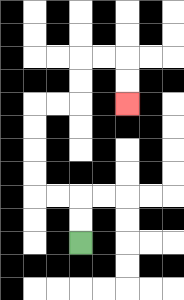{'start': '[3, 10]', 'end': '[5, 4]', 'path_directions': 'U,U,L,L,U,U,U,U,R,R,U,U,R,R,D,D', 'path_coordinates': '[[3, 10], [3, 9], [3, 8], [2, 8], [1, 8], [1, 7], [1, 6], [1, 5], [1, 4], [2, 4], [3, 4], [3, 3], [3, 2], [4, 2], [5, 2], [5, 3], [5, 4]]'}